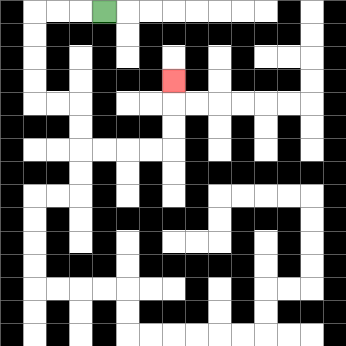{'start': '[4, 0]', 'end': '[7, 3]', 'path_directions': 'L,L,L,D,D,D,D,R,R,D,D,R,R,R,R,U,U,U', 'path_coordinates': '[[4, 0], [3, 0], [2, 0], [1, 0], [1, 1], [1, 2], [1, 3], [1, 4], [2, 4], [3, 4], [3, 5], [3, 6], [4, 6], [5, 6], [6, 6], [7, 6], [7, 5], [7, 4], [7, 3]]'}